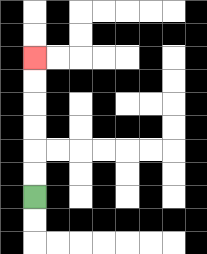{'start': '[1, 8]', 'end': '[1, 2]', 'path_directions': 'U,U,U,U,U,U', 'path_coordinates': '[[1, 8], [1, 7], [1, 6], [1, 5], [1, 4], [1, 3], [1, 2]]'}